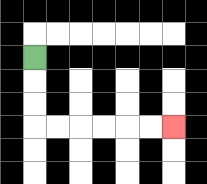{'start': '[1, 2]', 'end': '[7, 5]', 'path_directions': 'D,D,D,R,R,R,R,R,R', 'path_coordinates': '[[1, 2], [1, 3], [1, 4], [1, 5], [2, 5], [3, 5], [4, 5], [5, 5], [6, 5], [7, 5]]'}